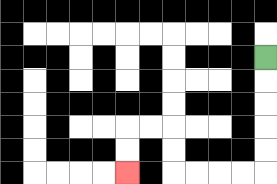{'start': '[11, 2]', 'end': '[5, 7]', 'path_directions': 'D,D,D,D,D,L,L,L,L,U,U,L,L,D,D', 'path_coordinates': '[[11, 2], [11, 3], [11, 4], [11, 5], [11, 6], [11, 7], [10, 7], [9, 7], [8, 7], [7, 7], [7, 6], [7, 5], [6, 5], [5, 5], [5, 6], [5, 7]]'}